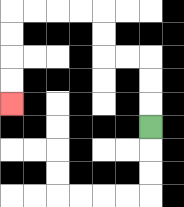{'start': '[6, 5]', 'end': '[0, 4]', 'path_directions': 'U,U,U,L,L,U,U,L,L,L,L,D,D,D,D', 'path_coordinates': '[[6, 5], [6, 4], [6, 3], [6, 2], [5, 2], [4, 2], [4, 1], [4, 0], [3, 0], [2, 0], [1, 0], [0, 0], [0, 1], [0, 2], [0, 3], [0, 4]]'}